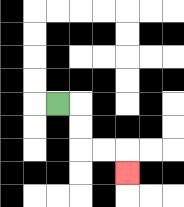{'start': '[2, 4]', 'end': '[5, 7]', 'path_directions': 'R,D,D,R,R,D', 'path_coordinates': '[[2, 4], [3, 4], [3, 5], [3, 6], [4, 6], [5, 6], [5, 7]]'}